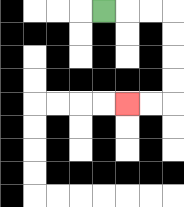{'start': '[4, 0]', 'end': '[5, 4]', 'path_directions': 'R,R,R,D,D,D,D,L,L', 'path_coordinates': '[[4, 0], [5, 0], [6, 0], [7, 0], [7, 1], [7, 2], [7, 3], [7, 4], [6, 4], [5, 4]]'}